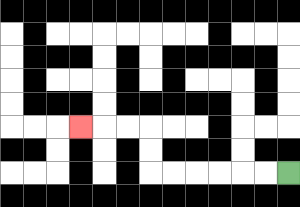{'start': '[12, 7]', 'end': '[3, 5]', 'path_directions': 'L,L,L,L,L,L,U,U,L,L,L', 'path_coordinates': '[[12, 7], [11, 7], [10, 7], [9, 7], [8, 7], [7, 7], [6, 7], [6, 6], [6, 5], [5, 5], [4, 5], [3, 5]]'}